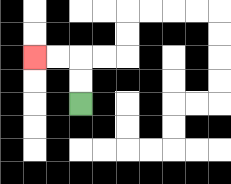{'start': '[3, 4]', 'end': '[1, 2]', 'path_directions': 'U,U,L,L', 'path_coordinates': '[[3, 4], [3, 3], [3, 2], [2, 2], [1, 2]]'}